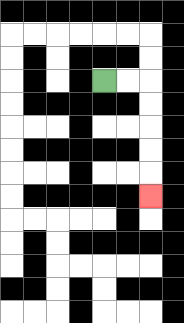{'start': '[4, 3]', 'end': '[6, 8]', 'path_directions': 'R,R,D,D,D,D,D', 'path_coordinates': '[[4, 3], [5, 3], [6, 3], [6, 4], [6, 5], [6, 6], [6, 7], [6, 8]]'}